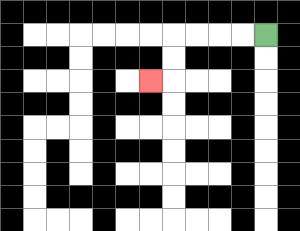{'start': '[11, 1]', 'end': '[6, 3]', 'path_directions': 'L,L,L,L,D,D,L', 'path_coordinates': '[[11, 1], [10, 1], [9, 1], [8, 1], [7, 1], [7, 2], [7, 3], [6, 3]]'}